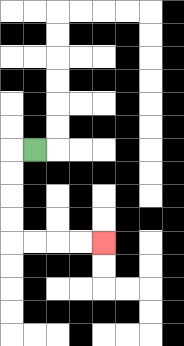{'start': '[1, 6]', 'end': '[4, 10]', 'path_directions': 'L,D,D,D,D,R,R,R,R', 'path_coordinates': '[[1, 6], [0, 6], [0, 7], [0, 8], [0, 9], [0, 10], [1, 10], [2, 10], [3, 10], [4, 10]]'}